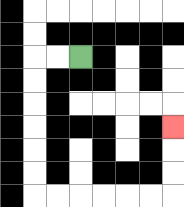{'start': '[3, 2]', 'end': '[7, 5]', 'path_directions': 'L,L,D,D,D,D,D,D,R,R,R,R,R,R,U,U,U', 'path_coordinates': '[[3, 2], [2, 2], [1, 2], [1, 3], [1, 4], [1, 5], [1, 6], [1, 7], [1, 8], [2, 8], [3, 8], [4, 8], [5, 8], [6, 8], [7, 8], [7, 7], [7, 6], [7, 5]]'}